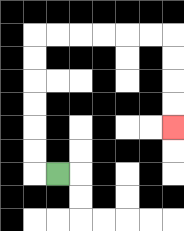{'start': '[2, 7]', 'end': '[7, 5]', 'path_directions': 'L,U,U,U,U,U,U,R,R,R,R,R,R,D,D,D,D', 'path_coordinates': '[[2, 7], [1, 7], [1, 6], [1, 5], [1, 4], [1, 3], [1, 2], [1, 1], [2, 1], [3, 1], [4, 1], [5, 1], [6, 1], [7, 1], [7, 2], [7, 3], [7, 4], [7, 5]]'}